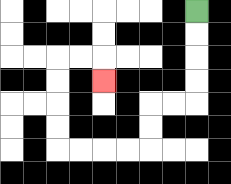{'start': '[8, 0]', 'end': '[4, 3]', 'path_directions': 'D,D,D,D,L,L,D,D,L,L,L,L,U,U,U,U,R,R,D', 'path_coordinates': '[[8, 0], [8, 1], [8, 2], [8, 3], [8, 4], [7, 4], [6, 4], [6, 5], [6, 6], [5, 6], [4, 6], [3, 6], [2, 6], [2, 5], [2, 4], [2, 3], [2, 2], [3, 2], [4, 2], [4, 3]]'}